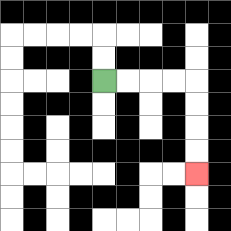{'start': '[4, 3]', 'end': '[8, 7]', 'path_directions': 'R,R,R,R,D,D,D,D', 'path_coordinates': '[[4, 3], [5, 3], [6, 3], [7, 3], [8, 3], [8, 4], [8, 5], [8, 6], [8, 7]]'}